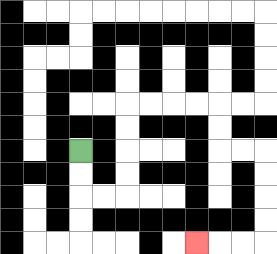{'start': '[3, 6]', 'end': '[8, 10]', 'path_directions': 'D,D,R,R,U,U,U,U,R,R,R,R,D,D,R,R,D,D,D,D,L,L,L', 'path_coordinates': '[[3, 6], [3, 7], [3, 8], [4, 8], [5, 8], [5, 7], [5, 6], [5, 5], [5, 4], [6, 4], [7, 4], [8, 4], [9, 4], [9, 5], [9, 6], [10, 6], [11, 6], [11, 7], [11, 8], [11, 9], [11, 10], [10, 10], [9, 10], [8, 10]]'}